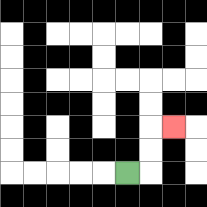{'start': '[5, 7]', 'end': '[7, 5]', 'path_directions': 'R,U,U,R', 'path_coordinates': '[[5, 7], [6, 7], [6, 6], [6, 5], [7, 5]]'}